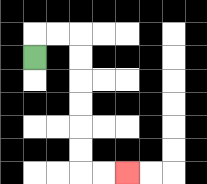{'start': '[1, 2]', 'end': '[5, 7]', 'path_directions': 'U,R,R,D,D,D,D,D,D,R,R', 'path_coordinates': '[[1, 2], [1, 1], [2, 1], [3, 1], [3, 2], [3, 3], [3, 4], [3, 5], [3, 6], [3, 7], [4, 7], [5, 7]]'}